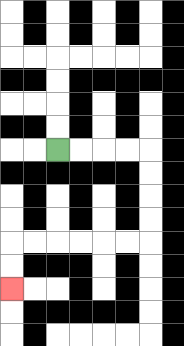{'start': '[2, 6]', 'end': '[0, 12]', 'path_directions': 'R,R,R,R,D,D,D,D,L,L,L,L,L,L,D,D', 'path_coordinates': '[[2, 6], [3, 6], [4, 6], [5, 6], [6, 6], [6, 7], [6, 8], [6, 9], [6, 10], [5, 10], [4, 10], [3, 10], [2, 10], [1, 10], [0, 10], [0, 11], [0, 12]]'}